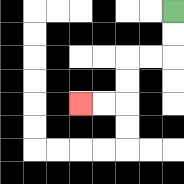{'start': '[7, 0]', 'end': '[3, 4]', 'path_directions': 'D,D,L,L,D,D,L,L', 'path_coordinates': '[[7, 0], [7, 1], [7, 2], [6, 2], [5, 2], [5, 3], [5, 4], [4, 4], [3, 4]]'}